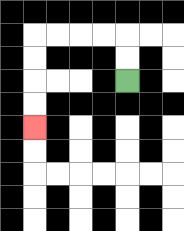{'start': '[5, 3]', 'end': '[1, 5]', 'path_directions': 'U,U,L,L,L,L,D,D,D,D', 'path_coordinates': '[[5, 3], [5, 2], [5, 1], [4, 1], [3, 1], [2, 1], [1, 1], [1, 2], [1, 3], [1, 4], [1, 5]]'}